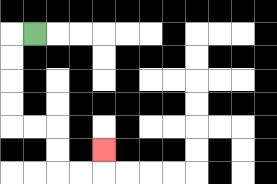{'start': '[1, 1]', 'end': '[4, 6]', 'path_directions': 'L,D,D,D,D,R,R,D,D,R,R,U', 'path_coordinates': '[[1, 1], [0, 1], [0, 2], [0, 3], [0, 4], [0, 5], [1, 5], [2, 5], [2, 6], [2, 7], [3, 7], [4, 7], [4, 6]]'}